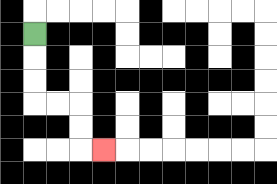{'start': '[1, 1]', 'end': '[4, 6]', 'path_directions': 'D,D,D,R,R,D,D,R', 'path_coordinates': '[[1, 1], [1, 2], [1, 3], [1, 4], [2, 4], [3, 4], [3, 5], [3, 6], [4, 6]]'}